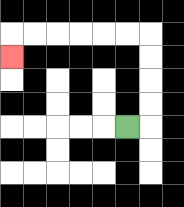{'start': '[5, 5]', 'end': '[0, 2]', 'path_directions': 'R,U,U,U,U,L,L,L,L,L,L,D', 'path_coordinates': '[[5, 5], [6, 5], [6, 4], [6, 3], [6, 2], [6, 1], [5, 1], [4, 1], [3, 1], [2, 1], [1, 1], [0, 1], [0, 2]]'}